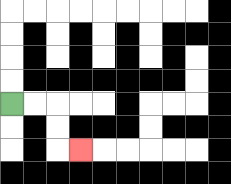{'start': '[0, 4]', 'end': '[3, 6]', 'path_directions': 'R,R,D,D,R', 'path_coordinates': '[[0, 4], [1, 4], [2, 4], [2, 5], [2, 6], [3, 6]]'}